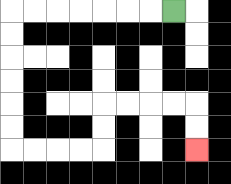{'start': '[7, 0]', 'end': '[8, 6]', 'path_directions': 'L,L,L,L,L,L,L,D,D,D,D,D,D,R,R,R,R,U,U,R,R,R,R,D,D', 'path_coordinates': '[[7, 0], [6, 0], [5, 0], [4, 0], [3, 0], [2, 0], [1, 0], [0, 0], [0, 1], [0, 2], [0, 3], [0, 4], [0, 5], [0, 6], [1, 6], [2, 6], [3, 6], [4, 6], [4, 5], [4, 4], [5, 4], [6, 4], [7, 4], [8, 4], [8, 5], [8, 6]]'}